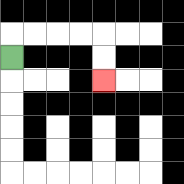{'start': '[0, 2]', 'end': '[4, 3]', 'path_directions': 'U,R,R,R,R,D,D', 'path_coordinates': '[[0, 2], [0, 1], [1, 1], [2, 1], [3, 1], [4, 1], [4, 2], [4, 3]]'}